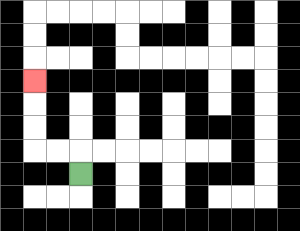{'start': '[3, 7]', 'end': '[1, 3]', 'path_directions': 'U,L,L,U,U,U', 'path_coordinates': '[[3, 7], [3, 6], [2, 6], [1, 6], [1, 5], [1, 4], [1, 3]]'}